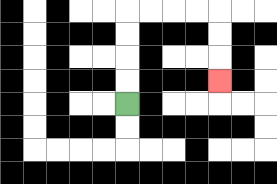{'start': '[5, 4]', 'end': '[9, 3]', 'path_directions': 'U,U,U,U,R,R,R,R,D,D,D', 'path_coordinates': '[[5, 4], [5, 3], [5, 2], [5, 1], [5, 0], [6, 0], [7, 0], [8, 0], [9, 0], [9, 1], [9, 2], [9, 3]]'}